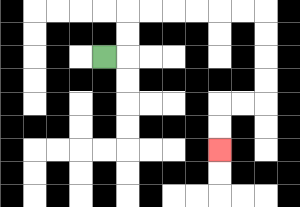{'start': '[4, 2]', 'end': '[9, 6]', 'path_directions': 'R,U,U,R,R,R,R,R,R,D,D,D,D,L,L,D,D', 'path_coordinates': '[[4, 2], [5, 2], [5, 1], [5, 0], [6, 0], [7, 0], [8, 0], [9, 0], [10, 0], [11, 0], [11, 1], [11, 2], [11, 3], [11, 4], [10, 4], [9, 4], [9, 5], [9, 6]]'}